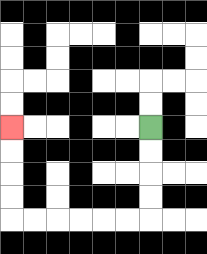{'start': '[6, 5]', 'end': '[0, 5]', 'path_directions': 'D,D,D,D,L,L,L,L,L,L,U,U,U,U', 'path_coordinates': '[[6, 5], [6, 6], [6, 7], [6, 8], [6, 9], [5, 9], [4, 9], [3, 9], [2, 9], [1, 9], [0, 9], [0, 8], [0, 7], [0, 6], [0, 5]]'}